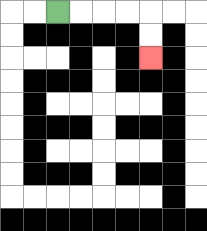{'start': '[2, 0]', 'end': '[6, 2]', 'path_directions': 'R,R,R,R,D,D', 'path_coordinates': '[[2, 0], [3, 0], [4, 0], [5, 0], [6, 0], [6, 1], [6, 2]]'}